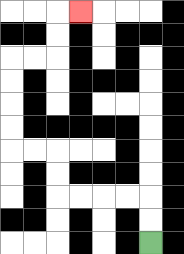{'start': '[6, 10]', 'end': '[3, 0]', 'path_directions': 'U,U,L,L,L,L,U,U,L,L,U,U,U,U,R,R,U,U,R', 'path_coordinates': '[[6, 10], [6, 9], [6, 8], [5, 8], [4, 8], [3, 8], [2, 8], [2, 7], [2, 6], [1, 6], [0, 6], [0, 5], [0, 4], [0, 3], [0, 2], [1, 2], [2, 2], [2, 1], [2, 0], [3, 0]]'}